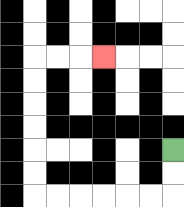{'start': '[7, 6]', 'end': '[4, 2]', 'path_directions': 'D,D,L,L,L,L,L,L,U,U,U,U,U,U,R,R,R', 'path_coordinates': '[[7, 6], [7, 7], [7, 8], [6, 8], [5, 8], [4, 8], [3, 8], [2, 8], [1, 8], [1, 7], [1, 6], [1, 5], [1, 4], [1, 3], [1, 2], [2, 2], [3, 2], [4, 2]]'}